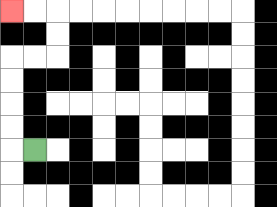{'start': '[1, 6]', 'end': '[0, 0]', 'path_directions': 'L,U,U,U,U,R,R,U,U,L,L', 'path_coordinates': '[[1, 6], [0, 6], [0, 5], [0, 4], [0, 3], [0, 2], [1, 2], [2, 2], [2, 1], [2, 0], [1, 0], [0, 0]]'}